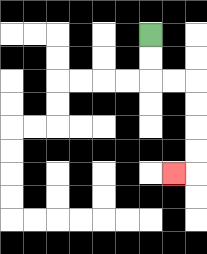{'start': '[6, 1]', 'end': '[7, 7]', 'path_directions': 'D,D,R,R,D,D,D,D,L', 'path_coordinates': '[[6, 1], [6, 2], [6, 3], [7, 3], [8, 3], [8, 4], [8, 5], [8, 6], [8, 7], [7, 7]]'}